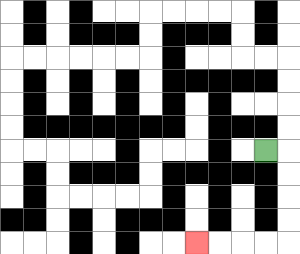{'start': '[11, 6]', 'end': '[8, 10]', 'path_directions': 'R,D,D,D,D,L,L,L,L', 'path_coordinates': '[[11, 6], [12, 6], [12, 7], [12, 8], [12, 9], [12, 10], [11, 10], [10, 10], [9, 10], [8, 10]]'}